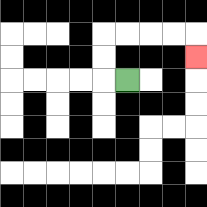{'start': '[5, 3]', 'end': '[8, 2]', 'path_directions': 'L,U,U,R,R,R,R,D', 'path_coordinates': '[[5, 3], [4, 3], [4, 2], [4, 1], [5, 1], [6, 1], [7, 1], [8, 1], [8, 2]]'}